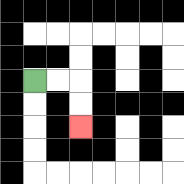{'start': '[1, 3]', 'end': '[3, 5]', 'path_directions': 'R,R,D,D', 'path_coordinates': '[[1, 3], [2, 3], [3, 3], [3, 4], [3, 5]]'}